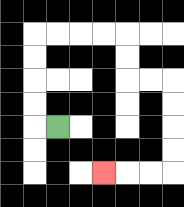{'start': '[2, 5]', 'end': '[4, 7]', 'path_directions': 'L,U,U,U,U,R,R,R,R,D,D,R,R,D,D,D,D,L,L,L', 'path_coordinates': '[[2, 5], [1, 5], [1, 4], [1, 3], [1, 2], [1, 1], [2, 1], [3, 1], [4, 1], [5, 1], [5, 2], [5, 3], [6, 3], [7, 3], [7, 4], [7, 5], [7, 6], [7, 7], [6, 7], [5, 7], [4, 7]]'}